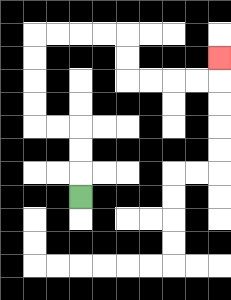{'start': '[3, 8]', 'end': '[9, 2]', 'path_directions': 'U,U,U,L,L,U,U,U,U,R,R,R,R,D,D,R,R,R,R,U', 'path_coordinates': '[[3, 8], [3, 7], [3, 6], [3, 5], [2, 5], [1, 5], [1, 4], [1, 3], [1, 2], [1, 1], [2, 1], [3, 1], [4, 1], [5, 1], [5, 2], [5, 3], [6, 3], [7, 3], [8, 3], [9, 3], [9, 2]]'}